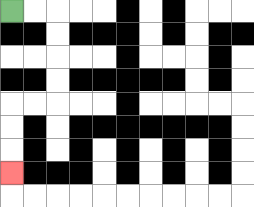{'start': '[0, 0]', 'end': '[0, 7]', 'path_directions': 'R,R,D,D,D,D,L,L,D,D,D', 'path_coordinates': '[[0, 0], [1, 0], [2, 0], [2, 1], [2, 2], [2, 3], [2, 4], [1, 4], [0, 4], [0, 5], [0, 6], [0, 7]]'}